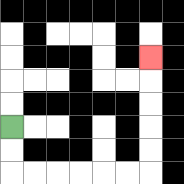{'start': '[0, 5]', 'end': '[6, 2]', 'path_directions': 'D,D,R,R,R,R,R,R,U,U,U,U,U', 'path_coordinates': '[[0, 5], [0, 6], [0, 7], [1, 7], [2, 7], [3, 7], [4, 7], [5, 7], [6, 7], [6, 6], [6, 5], [6, 4], [6, 3], [6, 2]]'}